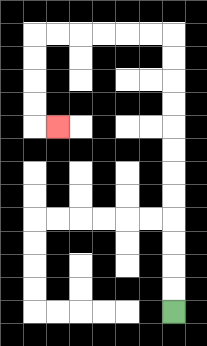{'start': '[7, 13]', 'end': '[2, 5]', 'path_directions': 'U,U,U,U,U,U,U,U,U,U,U,U,L,L,L,L,L,L,D,D,D,D,R', 'path_coordinates': '[[7, 13], [7, 12], [7, 11], [7, 10], [7, 9], [7, 8], [7, 7], [7, 6], [7, 5], [7, 4], [7, 3], [7, 2], [7, 1], [6, 1], [5, 1], [4, 1], [3, 1], [2, 1], [1, 1], [1, 2], [1, 3], [1, 4], [1, 5], [2, 5]]'}